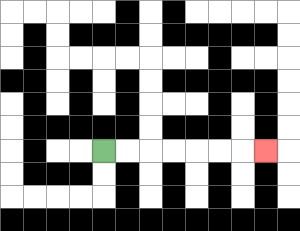{'start': '[4, 6]', 'end': '[11, 6]', 'path_directions': 'R,R,R,R,R,R,R', 'path_coordinates': '[[4, 6], [5, 6], [6, 6], [7, 6], [8, 6], [9, 6], [10, 6], [11, 6]]'}